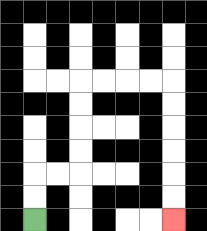{'start': '[1, 9]', 'end': '[7, 9]', 'path_directions': 'U,U,R,R,U,U,U,U,R,R,R,R,D,D,D,D,D,D', 'path_coordinates': '[[1, 9], [1, 8], [1, 7], [2, 7], [3, 7], [3, 6], [3, 5], [3, 4], [3, 3], [4, 3], [5, 3], [6, 3], [7, 3], [7, 4], [7, 5], [7, 6], [7, 7], [7, 8], [7, 9]]'}